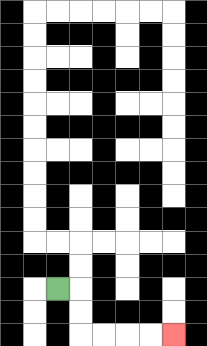{'start': '[2, 12]', 'end': '[7, 14]', 'path_directions': 'R,D,D,R,R,R,R', 'path_coordinates': '[[2, 12], [3, 12], [3, 13], [3, 14], [4, 14], [5, 14], [6, 14], [7, 14]]'}